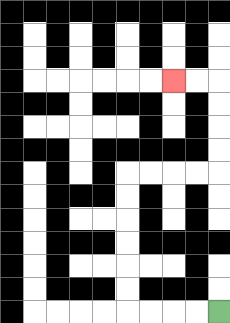{'start': '[9, 13]', 'end': '[7, 3]', 'path_directions': 'L,L,L,L,U,U,U,U,U,U,R,R,R,R,U,U,U,U,L,L', 'path_coordinates': '[[9, 13], [8, 13], [7, 13], [6, 13], [5, 13], [5, 12], [5, 11], [5, 10], [5, 9], [5, 8], [5, 7], [6, 7], [7, 7], [8, 7], [9, 7], [9, 6], [9, 5], [9, 4], [9, 3], [8, 3], [7, 3]]'}